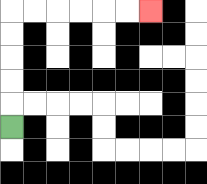{'start': '[0, 5]', 'end': '[6, 0]', 'path_directions': 'U,U,U,U,U,R,R,R,R,R,R', 'path_coordinates': '[[0, 5], [0, 4], [0, 3], [0, 2], [0, 1], [0, 0], [1, 0], [2, 0], [3, 0], [4, 0], [5, 0], [6, 0]]'}